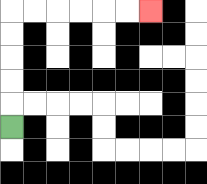{'start': '[0, 5]', 'end': '[6, 0]', 'path_directions': 'U,U,U,U,U,R,R,R,R,R,R', 'path_coordinates': '[[0, 5], [0, 4], [0, 3], [0, 2], [0, 1], [0, 0], [1, 0], [2, 0], [3, 0], [4, 0], [5, 0], [6, 0]]'}